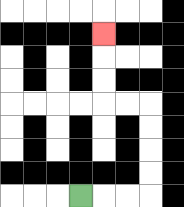{'start': '[3, 8]', 'end': '[4, 1]', 'path_directions': 'R,R,R,U,U,U,U,L,L,U,U,U', 'path_coordinates': '[[3, 8], [4, 8], [5, 8], [6, 8], [6, 7], [6, 6], [6, 5], [6, 4], [5, 4], [4, 4], [4, 3], [4, 2], [4, 1]]'}